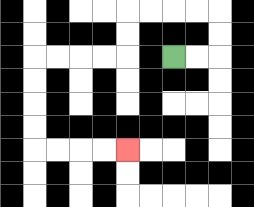{'start': '[7, 2]', 'end': '[5, 6]', 'path_directions': 'R,R,U,U,L,L,L,L,D,D,L,L,L,L,D,D,D,D,R,R,R,R', 'path_coordinates': '[[7, 2], [8, 2], [9, 2], [9, 1], [9, 0], [8, 0], [7, 0], [6, 0], [5, 0], [5, 1], [5, 2], [4, 2], [3, 2], [2, 2], [1, 2], [1, 3], [1, 4], [1, 5], [1, 6], [2, 6], [3, 6], [4, 6], [5, 6]]'}